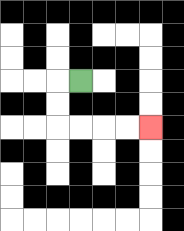{'start': '[3, 3]', 'end': '[6, 5]', 'path_directions': 'L,D,D,R,R,R,R', 'path_coordinates': '[[3, 3], [2, 3], [2, 4], [2, 5], [3, 5], [4, 5], [5, 5], [6, 5]]'}